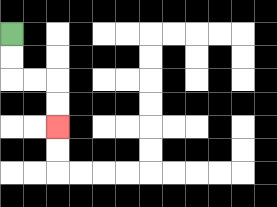{'start': '[0, 1]', 'end': '[2, 5]', 'path_directions': 'D,D,R,R,D,D', 'path_coordinates': '[[0, 1], [0, 2], [0, 3], [1, 3], [2, 3], [2, 4], [2, 5]]'}